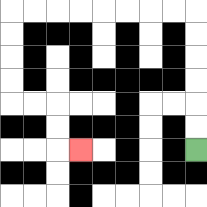{'start': '[8, 6]', 'end': '[3, 6]', 'path_directions': 'U,U,U,U,U,U,L,L,L,L,L,L,L,L,D,D,D,D,R,R,D,D,R', 'path_coordinates': '[[8, 6], [8, 5], [8, 4], [8, 3], [8, 2], [8, 1], [8, 0], [7, 0], [6, 0], [5, 0], [4, 0], [3, 0], [2, 0], [1, 0], [0, 0], [0, 1], [0, 2], [0, 3], [0, 4], [1, 4], [2, 4], [2, 5], [2, 6], [3, 6]]'}